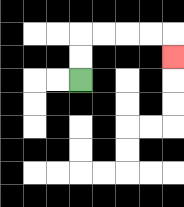{'start': '[3, 3]', 'end': '[7, 2]', 'path_directions': 'U,U,R,R,R,R,D', 'path_coordinates': '[[3, 3], [3, 2], [3, 1], [4, 1], [5, 1], [6, 1], [7, 1], [7, 2]]'}